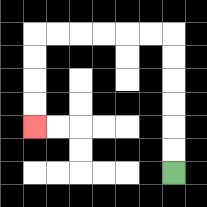{'start': '[7, 7]', 'end': '[1, 5]', 'path_directions': 'U,U,U,U,U,U,L,L,L,L,L,L,D,D,D,D', 'path_coordinates': '[[7, 7], [7, 6], [7, 5], [7, 4], [7, 3], [7, 2], [7, 1], [6, 1], [5, 1], [4, 1], [3, 1], [2, 1], [1, 1], [1, 2], [1, 3], [1, 4], [1, 5]]'}